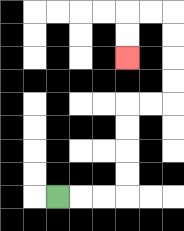{'start': '[2, 8]', 'end': '[5, 2]', 'path_directions': 'R,R,R,U,U,U,U,R,R,U,U,U,U,L,L,D,D', 'path_coordinates': '[[2, 8], [3, 8], [4, 8], [5, 8], [5, 7], [5, 6], [5, 5], [5, 4], [6, 4], [7, 4], [7, 3], [7, 2], [7, 1], [7, 0], [6, 0], [5, 0], [5, 1], [5, 2]]'}